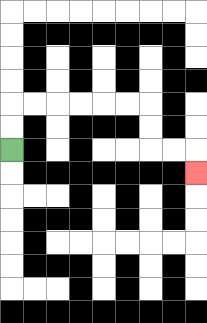{'start': '[0, 6]', 'end': '[8, 7]', 'path_directions': 'U,U,R,R,R,R,R,R,D,D,R,R,D', 'path_coordinates': '[[0, 6], [0, 5], [0, 4], [1, 4], [2, 4], [3, 4], [4, 4], [5, 4], [6, 4], [6, 5], [6, 6], [7, 6], [8, 6], [8, 7]]'}